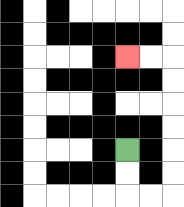{'start': '[5, 6]', 'end': '[5, 2]', 'path_directions': 'D,D,R,R,U,U,U,U,U,U,L,L', 'path_coordinates': '[[5, 6], [5, 7], [5, 8], [6, 8], [7, 8], [7, 7], [7, 6], [7, 5], [7, 4], [7, 3], [7, 2], [6, 2], [5, 2]]'}